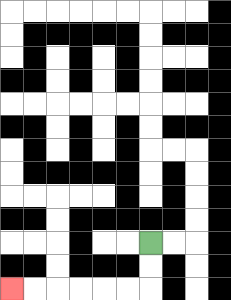{'start': '[6, 10]', 'end': '[0, 12]', 'path_directions': 'D,D,L,L,L,L,L,L', 'path_coordinates': '[[6, 10], [6, 11], [6, 12], [5, 12], [4, 12], [3, 12], [2, 12], [1, 12], [0, 12]]'}